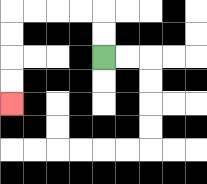{'start': '[4, 2]', 'end': '[0, 4]', 'path_directions': 'U,U,L,L,L,L,D,D,D,D', 'path_coordinates': '[[4, 2], [4, 1], [4, 0], [3, 0], [2, 0], [1, 0], [0, 0], [0, 1], [0, 2], [0, 3], [0, 4]]'}